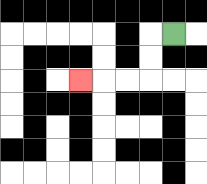{'start': '[7, 1]', 'end': '[3, 3]', 'path_directions': 'L,D,D,L,L,L', 'path_coordinates': '[[7, 1], [6, 1], [6, 2], [6, 3], [5, 3], [4, 3], [3, 3]]'}